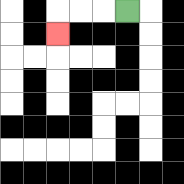{'start': '[5, 0]', 'end': '[2, 1]', 'path_directions': 'L,L,L,D', 'path_coordinates': '[[5, 0], [4, 0], [3, 0], [2, 0], [2, 1]]'}